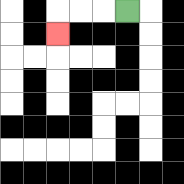{'start': '[5, 0]', 'end': '[2, 1]', 'path_directions': 'L,L,L,D', 'path_coordinates': '[[5, 0], [4, 0], [3, 0], [2, 0], [2, 1]]'}